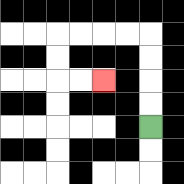{'start': '[6, 5]', 'end': '[4, 3]', 'path_directions': 'U,U,U,U,L,L,L,L,D,D,R,R', 'path_coordinates': '[[6, 5], [6, 4], [6, 3], [6, 2], [6, 1], [5, 1], [4, 1], [3, 1], [2, 1], [2, 2], [2, 3], [3, 3], [4, 3]]'}